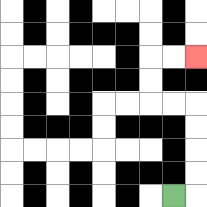{'start': '[7, 8]', 'end': '[8, 2]', 'path_directions': 'R,U,U,U,U,L,L,U,U,R,R', 'path_coordinates': '[[7, 8], [8, 8], [8, 7], [8, 6], [8, 5], [8, 4], [7, 4], [6, 4], [6, 3], [6, 2], [7, 2], [8, 2]]'}